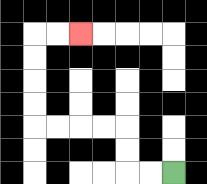{'start': '[7, 7]', 'end': '[3, 1]', 'path_directions': 'L,L,U,U,L,L,L,L,U,U,U,U,R,R', 'path_coordinates': '[[7, 7], [6, 7], [5, 7], [5, 6], [5, 5], [4, 5], [3, 5], [2, 5], [1, 5], [1, 4], [1, 3], [1, 2], [1, 1], [2, 1], [3, 1]]'}